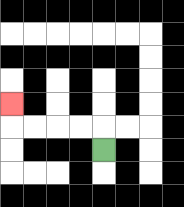{'start': '[4, 6]', 'end': '[0, 4]', 'path_directions': 'U,L,L,L,L,U', 'path_coordinates': '[[4, 6], [4, 5], [3, 5], [2, 5], [1, 5], [0, 5], [0, 4]]'}